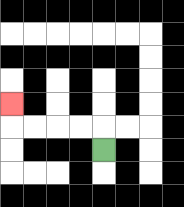{'start': '[4, 6]', 'end': '[0, 4]', 'path_directions': 'U,L,L,L,L,U', 'path_coordinates': '[[4, 6], [4, 5], [3, 5], [2, 5], [1, 5], [0, 5], [0, 4]]'}